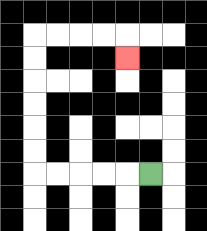{'start': '[6, 7]', 'end': '[5, 2]', 'path_directions': 'L,L,L,L,L,U,U,U,U,U,U,R,R,R,R,D', 'path_coordinates': '[[6, 7], [5, 7], [4, 7], [3, 7], [2, 7], [1, 7], [1, 6], [1, 5], [1, 4], [1, 3], [1, 2], [1, 1], [2, 1], [3, 1], [4, 1], [5, 1], [5, 2]]'}